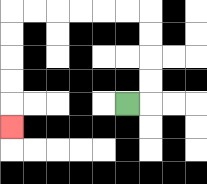{'start': '[5, 4]', 'end': '[0, 5]', 'path_directions': 'R,U,U,U,U,L,L,L,L,L,L,D,D,D,D,D', 'path_coordinates': '[[5, 4], [6, 4], [6, 3], [6, 2], [6, 1], [6, 0], [5, 0], [4, 0], [3, 0], [2, 0], [1, 0], [0, 0], [0, 1], [0, 2], [0, 3], [0, 4], [0, 5]]'}